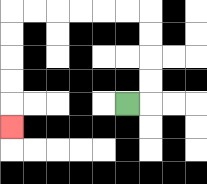{'start': '[5, 4]', 'end': '[0, 5]', 'path_directions': 'R,U,U,U,U,L,L,L,L,L,L,D,D,D,D,D', 'path_coordinates': '[[5, 4], [6, 4], [6, 3], [6, 2], [6, 1], [6, 0], [5, 0], [4, 0], [3, 0], [2, 0], [1, 0], [0, 0], [0, 1], [0, 2], [0, 3], [0, 4], [0, 5]]'}